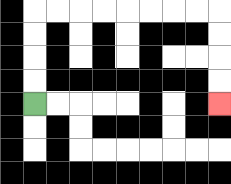{'start': '[1, 4]', 'end': '[9, 4]', 'path_directions': 'U,U,U,U,R,R,R,R,R,R,R,R,D,D,D,D', 'path_coordinates': '[[1, 4], [1, 3], [1, 2], [1, 1], [1, 0], [2, 0], [3, 0], [4, 0], [5, 0], [6, 0], [7, 0], [8, 0], [9, 0], [9, 1], [9, 2], [9, 3], [9, 4]]'}